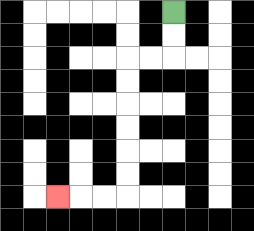{'start': '[7, 0]', 'end': '[2, 8]', 'path_directions': 'D,D,L,L,D,D,D,D,D,D,L,L,L', 'path_coordinates': '[[7, 0], [7, 1], [7, 2], [6, 2], [5, 2], [5, 3], [5, 4], [5, 5], [5, 6], [5, 7], [5, 8], [4, 8], [3, 8], [2, 8]]'}